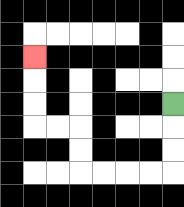{'start': '[7, 4]', 'end': '[1, 2]', 'path_directions': 'D,D,D,L,L,L,L,U,U,L,L,U,U,U', 'path_coordinates': '[[7, 4], [7, 5], [7, 6], [7, 7], [6, 7], [5, 7], [4, 7], [3, 7], [3, 6], [3, 5], [2, 5], [1, 5], [1, 4], [1, 3], [1, 2]]'}